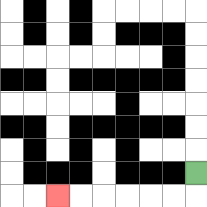{'start': '[8, 7]', 'end': '[2, 8]', 'path_directions': 'D,L,L,L,L,L,L', 'path_coordinates': '[[8, 7], [8, 8], [7, 8], [6, 8], [5, 8], [4, 8], [3, 8], [2, 8]]'}